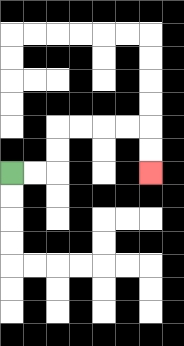{'start': '[0, 7]', 'end': '[6, 7]', 'path_directions': 'R,R,U,U,R,R,R,R,D,D', 'path_coordinates': '[[0, 7], [1, 7], [2, 7], [2, 6], [2, 5], [3, 5], [4, 5], [5, 5], [6, 5], [6, 6], [6, 7]]'}